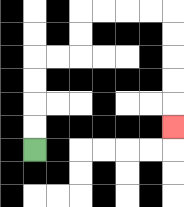{'start': '[1, 6]', 'end': '[7, 5]', 'path_directions': 'U,U,U,U,R,R,U,U,R,R,R,R,D,D,D,D,D', 'path_coordinates': '[[1, 6], [1, 5], [1, 4], [1, 3], [1, 2], [2, 2], [3, 2], [3, 1], [3, 0], [4, 0], [5, 0], [6, 0], [7, 0], [7, 1], [7, 2], [7, 3], [7, 4], [7, 5]]'}